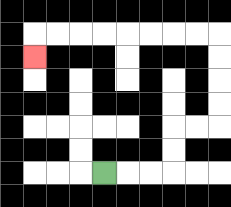{'start': '[4, 7]', 'end': '[1, 2]', 'path_directions': 'R,R,R,U,U,R,R,U,U,U,U,L,L,L,L,L,L,L,L,D', 'path_coordinates': '[[4, 7], [5, 7], [6, 7], [7, 7], [7, 6], [7, 5], [8, 5], [9, 5], [9, 4], [9, 3], [9, 2], [9, 1], [8, 1], [7, 1], [6, 1], [5, 1], [4, 1], [3, 1], [2, 1], [1, 1], [1, 2]]'}